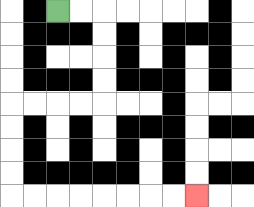{'start': '[2, 0]', 'end': '[8, 8]', 'path_directions': 'R,R,D,D,D,D,L,L,L,L,D,D,D,D,R,R,R,R,R,R,R,R', 'path_coordinates': '[[2, 0], [3, 0], [4, 0], [4, 1], [4, 2], [4, 3], [4, 4], [3, 4], [2, 4], [1, 4], [0, 4], [0, 5], [0, 6], [0, 7], [0, 8], [1, 8], [2, 8], [3, 8], [4, 8], [5, 8], [6, 8], [7, 8], [8, 8]]'}